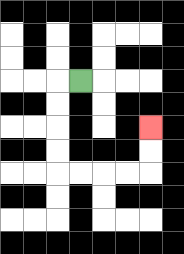{'start': '[3, 3]', 'end': '[6, 5]', 'path_directions': 'L,D,D,D,D,R,R,R,R,U,U', 'path_coordinates': '[[3, 3], [2, 3], [2, 4], [2, 5], [2, 6], [2, 7], [3, 7], [4, 7], [5, 7], [6, 7], [6, 6], [6, 5]]'}